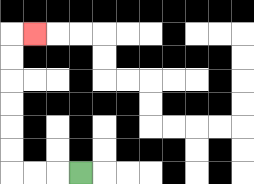{'start': '[3, 7]', 'end': '[1, 1]', 'path_directions': 'L,L,L,U,U,U,U,U,U,R', 'path_coordinates': '[[3, 7], [2, 7], [1, 7], [0, 7], [0, 6], [0, 5], [0, 4], [0, 3], [0, 2], [0, 1], [1, 1]]'}